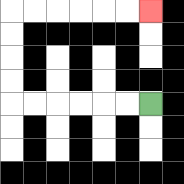{'start': '[6, 4]', 'end': '[6, 0]', 'path_directions': 'L,L,L,L,L,L,U,U,U,U,R,R,R,R,R,R', 'path_coordinates': '[[6, 4], [5, 4], [4, 4], [3, 4], [2, 4], [1, 4], [0, 4], [0, 3], [0, 2], [0, 1], [0, 0], [1, 0], [2, 0], [3, 0], [4, 0], [5, 0], [6, 0]]'}